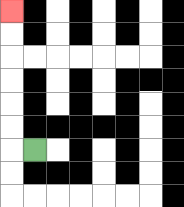{'start': '[1, 6]', 'end': '[0, 0]', 'path_directions': 'L,U,U,U,U,U,U', 'path_coordinates': '[[1, 6], [0, 6], [0, 5], [0, 4], [0, 3], [0, 2], [0, 1], [0, 0]]'}